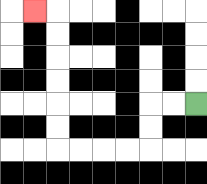{'start': '[8, 4]', 'end': '[1, 0]', 'path_directions': 'L,L,D,D,L,L,L,L,U,U,U,U,U,U,L', 'path_coordinates': '[[8, 4], [7, 4], [6, 4], [6, 5], [6, 6], [5, 6], [4, 6], [3, 6], [2, 6], [2, 5], [2, 4], [2, 3], [2, 2], [2, 1], [2, 0], [1, 0]]'}